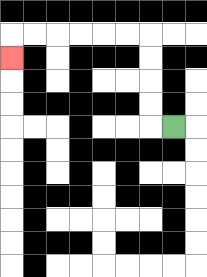{'start': '[7, 5]', 'end': '[0, 2]', 'path_directions': 'L,U,U,U,U,L,L,L,L,L,L,D', 'path_coordinates': '[[7, 5], [6, 5], [6, 4], [6, 3], [6, 2], [6, 1], [5, 1], [4, 1], [3, 1], [2, 1], [1, 1], [0, 1], [0, 2]]'}